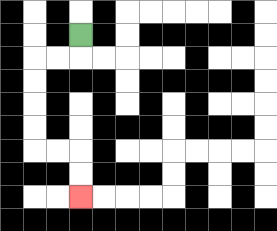{'start': '[3, 1]', 'end': '[3, 8]', 'path_directions': 'D,L,L,D,D,D,D,R,R,D,D', 'path_coordinates': '[[3, 1], [3, 2], [2, 2], [1, 2], [1, 3], [1, 4], [1, 5], [1, 6], [2, 6], [3, 6], [3, 7], [3, 8]]'}